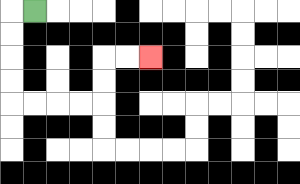{'start': '[1, 0]', 'end': '[6, 2]', 'path_directions': 'L,D,D,D,D,R,R,R,R,U,U,R,R', 'path_coordinates': '[[1, 0], [0, 0], [0, 1], [0, 2], [0, 3], [0, 4], [1, 4], [2, 4], [3, 4], [4, 4], [4, 3], [4, 2], [5, 2], [6, 2]]'}